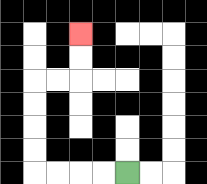{'start': '[5, 7]', 'end': '[3, 1]', 'path_directions': 'L,L,L,L,U,U,U,U,R,R,U,U', 'path_coordinates': '[[5, 7], [4, 7], [3, 7], [2, 7], [1, 7], [1, 6], [1, 5], [1, 4], [1, 3], [2, 3], [3, 3], [3, 2], [3, 1]]'}